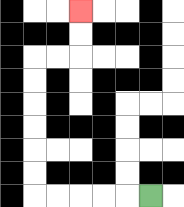{'start': '[6, 8]', 'end': '[3, 0]', 'path_directions': 'L,L,L,L,L,U,U,U,U,U,U,R,R,U,U', 'path_coordinates': '[[6, 8], [5, 8], [4, 8], [3, 8], [2, 8], [1, 8], [1, 7], [1, 6], [1, 5], [1, 4], [1, 3], [1, 2], [2, 2], [3, 2], [3, 1], [3, 0]]'}